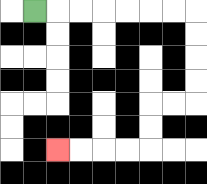{'start': '[1, 0]', 'end': '[2, 6]', 'path_directions': 'R,R,R,R,R,R,R,D,D,D,D,L,L,D,D,L,L,L,L', 'path_coordinates': '[[1, 0], [2, 0], [3, 0], [4, 0], [5, 0], [6, 0], [7, 0], [8, 0], [8, 1], [8, 2], [8, 3], [8, 4], [7, 4], [6, 4], [6, 5], [6, 6], [5, 6], [4, 6], [3, 6], [2, 6]]'}